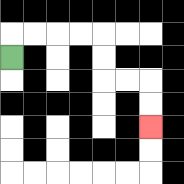{'start': '[0, 2]', 'end': '[6, 5]', 'path_directions': 'U,R,R,R,R,D,D,R,R,D,D', 'path_coordinates': '[[0, 2], [0, 1], [1, 1], [2, 1], [3, 1], [4, 1], [4, 2], [4, 3], [5, 3], [6, 3], [6, 4], [6, 5]]'}